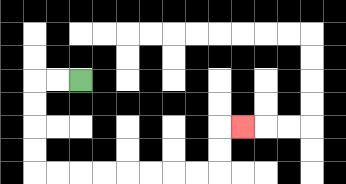{'start': '[3, 3]', 'end': '[10, 5]', 'path_directions': 'L,L,D,D,D,D,R,R,R,R,R,R,R,R,U,U,R', 'path_coordinates': '[[3, 3], [2, 3], [1, 3], [1, 4], [1, 5], [1, 6], [1, 7], [2, 7], [3, 7], [4, 7], [5, 7], [6, 7], [7, 7], [8, 7], [9, 7], [9, 6], [9, 5], [10, 5]]'}